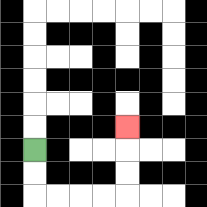{'start': '[1, 6]', 'end': '[5, 5]', 'path_directions': 'D,D,R,R,R,R,U,U,U', 'path_coordinates': '[[1, 6], [1, 7], [1, 8], [2, 8], [3, 8], [4, 8], [5, 8], [5, 7], [5, 6], [5, 5]]'}